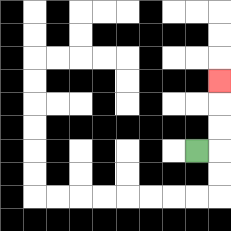{'start': '[8, 6]', 'end': '[9, 3]', 'path_directions': 'R,U,U,U', 'path_coordinates': '[[8, 6], [9, 6], [9, 5], [9, 4], [9, 3]]'}